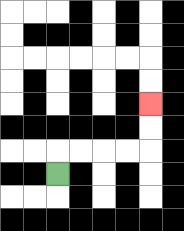{'start': '[2, 7]', 'end': '[6, 4]', 'path_directions': 'U,R,R,R,R,U,U', 'path_coordinates': '[[2, 7], [2, 6], [3, 6], [4, 6], [5, 6], [6, 6], [6, 5], [6, 4]]'}